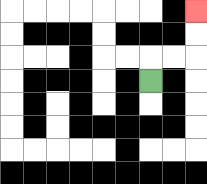{'start': '[6, 3]', 'end': '[8, 0]', 'path_directions': 'U,R,R,U,U', 'path_coordinates': '[[6, 3], [6, 2], [7, 2], [8, 2], [8, 1], [8, 0]]'}